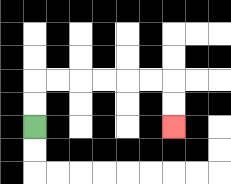{'start': '[1, 5]', 'end': '[7, 5]', 'path_directions': 'U,U,R,R,R,R,R,R,D,D', 'path_coordinates': '[[1, 5], [1, 4], [1, 3], [2, 3], [3, 3], [4, 3], [5, 3], [6, 3], [7, 3], [7, 4], [7, 5]]'}